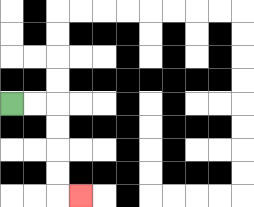{'start': '[0, 4]', 'end': '[3, 8]', 'path_directions': 'R,R,D,D,D,D,R', 'path_coordinates': '[[0, 4], [1, 4], [2, 4], [2, 5], [2, 6], [2, 7], [2, 8], [3, 8]]'}